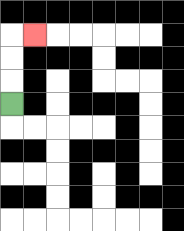{'start': '[0, 4]', 'end': '[1, 1]', 'path_directions': 'U,U,U,R', 'path_coordinates': '[[0, 4], [0, 3], [0, 2], [0, 1], [1, 1]]'}